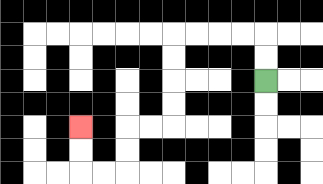{'start': '[11, 3]', 'end': '[3, 5]', 'path_directions': 'U,U,L,L,L,L,D,D,D,D,L,L,D,D,L,L,U,U', 'path_coordinates': '[[11, 3], [11, 2], [11, 1], [10, 1], [9, 1], [8, 1], [7, 1], [7, 2], [7, 3], [7, 4], [7, 5], [6, 5], [5, 5], [5, 6], [5, 7], [4, 7], [3, 7], [3, 6], [3, 5]]'}